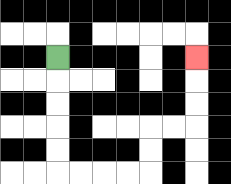{'start': '[2, 2]', 'end': '[8, 2]', 'path_directions': 'D,D,D,D,D,R,R,R,R,U,U,R,R,U,U,U', 'path_coordinates': '[[2, 2], [2, 3], [2, 4], [2, 5], [2, 6], [2, 7], [3, 7], [4, 7], [5, 7], [6, 7], [6, 6], [6, 5], [7, 5], [8, 5], [8, 4], [8, 3], [8, 2]]'}